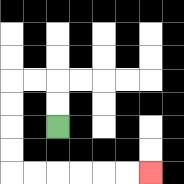{'start': '[2, 5]', 'end': '[6, 7]', 'path_directions': 'U,U,L,L,D,D,D,D,R,R,R,R,R,R', 'path_coordinates': '[[2, 5], [2, 4], [2, 3], [1, 3], [0, 3], [0, 4], [0, 5], [0, 6], [0, 7], [1, 7], [2, 7], [3, 7], [4, 7], [5, 7], [6, 7]]'}